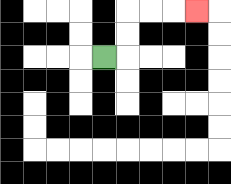{'start': '[4, 2]', 'end': '[8, 0]', 'path_directions': 'R,U,U,R,R,R', 'path_coordinates': '[[4, 2], [5, 2], [5, 1], [5, 0], [6, 0], [7, 0], [8, 0]]'}